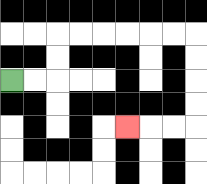{'start': '[0, 3]', 'end': '[5, 5]', 'path_directions': 'R,R,U,U,R,R,R,R,R,R,D,D,D,D,L,L,L', 'path_coordinates': '[[0, 3], [1, 3], [2, 3], [2, 2], [2, 1], [3, 1], [4, 1], [5, 1], [6, 1], [7, 1], [8, 1], [8, 2], [8, 3], [8, 4], [8, 5], [7, 5], [6, 5], [5, 5]]'}